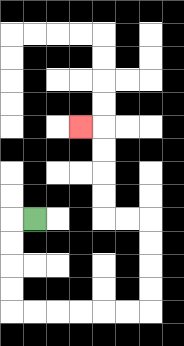{'start': '[1, 9]', 'end': '[3, 5]', 'path_directions': 'L,D,D,D,D,R,R,R,R,R,R,U,U,U,U,L,L,U,U,U,U,L', 'path_coordinates': '[[1, 9], [0, 9], [0, 10], [0, 11], [0, 12], [0, 13], [1, 13], [2, 13], [3, 13], [4, 13], [5, 13], [6, 13], [6, 12], [6, 11], [6, 10], [6, 9], [5, 9], [4, 9], [4, 8], [4, 7], [4, 6], [4, 5], [3, 5]]'}